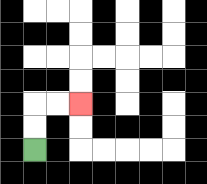{'start': '[1, 6]', 'end': '[3, 4]', 'path_directions': 'U,U,R,R', 'path_coordinates': '[[1, 6], [1, 5], [1, 4], [2, 4], [3, 4]]'}